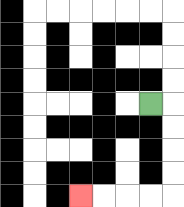{'start': '[6, 4]', 'end': '[3, 8]', 'path_directions': 'R,D,D,D,D,L,L,L,L', 'path_coordinates': '[[6, 4], [7, 4], [7, 5], [7, 6], [7, 7], [7, 8], [6, 8], [5, 8], [4, 8], [3, 8]]'}